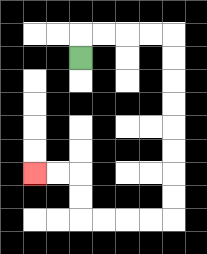{'start': '[3, 2]', 'end': '[1, 7]', 'path_directions': 'U,R,R,R,R,D,D,D,D,D,D,D,D,L,L,L,L,U,U,L,L', 'path_coordinates': '[[3, 2], [3, 1], [4, 1], [5, 1], [6, 1], [7, 1], [7, 2], [7, 3], [7, 4], [7, 5], [7, 6], [7, 7], [7, 8], [7, 9], [6, 9], [5, 9], [4, 9], [3, 9], [3, 8], [3, 7], [2, 7], [1, 7]]'}